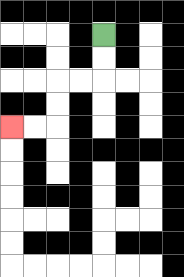{'start': '[4, 1]', 'end': '[0, 5]', 'path_directions': 'D,D,L,L,D,D,L,L', 'path_coordinates': '[[4, 1], [4, 2], [4, 3], [3, 3], [2, 3], [2, 4], [2, 5], [1, 5], [0, 5]]'}